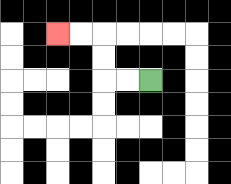{'start': '[6, 3]', 'end': '[2, 1]', 'path_directions': 'L,L,U,U,L,L', 'path_coordinates': '[[6, 3], [5, 3], [4, 3], [4, 2], [4, 1], [3, 1], [2, 1]]'}